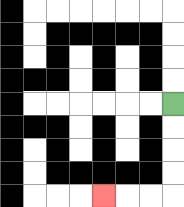{'start': '[7, 4]', 'end': '[4, 8]', 'path_directions': 'D,D,D,D,L,L,L', 'path_coordinates': '[[7, 4], [7, 5], [7, 6], [7, 7], [7, 8], [6, 8], [5, 8], [4, 8]]'}